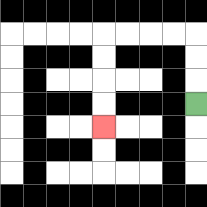{'start': '[8, 4]', 'end': '[4, 5]', 'path_directions': 'U,U,U,L,L,L,L,D,D,D,D', 'path_coordinates': '[[8, 4], [8, 3], [8, 2], [8, 1], [7, 1], [6, 1], [5, 1], [4, 1], [4, 2], [4, 3], [4, 4], [4, 5]]'}